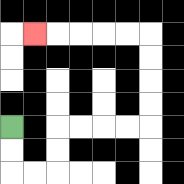{'start': '[0, 5]', 'end': '[1, 1]', 'path_directions': 'D,D,R,R,U,U,R,R,R,R,U,U,U,U,L,L,L,L,L', 'path_coordinates': '[[0, 5], [0, 6], [0, 7], [1, 7], [2, 7], [2, 6], [2, 5], [3, 5], [4, 5], [5, 5], [6, 5], [6, 4], [6, 3], [6, 2], [6, 1], [5, 1], [4, 1], [3, 1], [2, 1], [1, 1]]'}